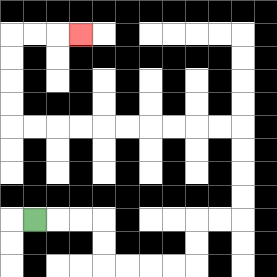{'start': '[1, 9]', 'end': '[3, 1]', 'path_directions': 'R,R,R,D,D,R,R,R,R,U,U,R,R,U,U,U,U,L,L,L,L,L,L,L,L,L,L,U,U,U,U,R,R,R', 'path_coordinates': '[[1, 9], [2, 9], [3, 9], [4, 9], [4, 10], [4, 11], [5, 11], [6, 11], [7, 11], [8, 11], [8, 10], [8, 9], [9, 9], [10, 9], [10, 8], [10, 7], [10, 6], [10, 5], [9, 5], [8, 5], [7, 5], [6, 5], [5, 5], [4, 5], [3, 5], [2, 5], [1, 5], [0, 5], [0, 4], [0, 3], [0, 2], [0, 1], [1, 1], [2, 1], [3, 1]]'}